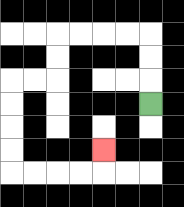{'start': '[6, 4]', 'end': '[4, 6]', 'path_directions': 'U,U,U,L,L,L,L,D,D,L,L,D,D,D,D,R,R,R,R,U', 'path_coordinates': '[[6, 4], [6, 3], [6, 2], [6, 1], [5, 1], [4, 1], [3, 1], [2, 1], [2, 2], [2, 3], [1, 3], [0, 3], [0, 4], [0, 5], [0, 6], [0, 7], [1, 7], [2, 7], [3, 7], [4, 7], [4, 6]]'}